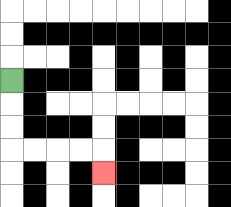{'start': '[0, 3]', 'end': '[4, 7]', 'path_directions': 'D,D,D,R,R,R,R,D', 'path_coordinates': '[[0, 3], [0, 4], [0, 5], [0, 6], [1, 6], [2, 6], [3, 6], [4, 6], [4, 7]]'}